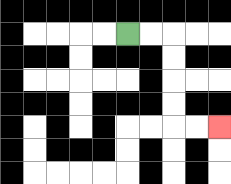{'start': '[5, 1]', 'end': '[9, 5]', 'path_directions': 'R,R,D,D,D,D,R,R', 'path_coordinates': '[[5, 1], [6, 1], [7, 1], [7, 2], [7, 3], [7, 4], [7, 5], [8, 5], [9, 5]]'}